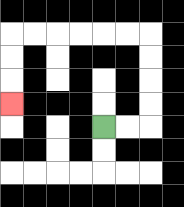{'start': '[4, 5]', 'end': '[0, 4]', 'path_directions': 'R,R,U,U,U,U,L,L,L,L,L,L,D,D,D', 'path_coordinates': '[[4, 5], [5, 5], [6, 5], [6, 4], [6, 3], [6, 2], [6, 1], [5, 1], [4, 1], [3, 1], [2, 1], [1, 1], [0, 1], [0, 2], [0, 3], [0, 4]]'}